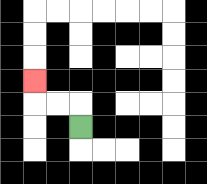{'start': '[3, 5]', 'end': '[1, 3]', 'path_directions': 'U,L,L,U', 'path_coordinates': '[[3, 5], [3, 4], [2, 4], [1, 4], [1, 3]]'}